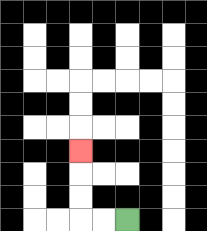{'start': '[5, 9]', 'end': '[3, 6]', 'path_directions': 'L,L,U,U,U', 'path_coordinates': '[[5, 9], [4, 9], [3, 9], [3, 8], [3, 7], [3, 6]]'}